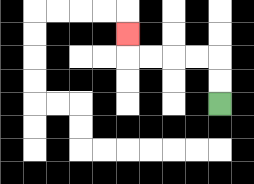{'start': '[9, 4]', 'end': '[5, 1]', 'path_directions': 'U,U,L,L,L,L,U', 'path_coordinates': '[[9, 4], [9, 3], [9, 2], [8, 2], [7, 2], [6, 2], [5, 2], [5, 1]]'}